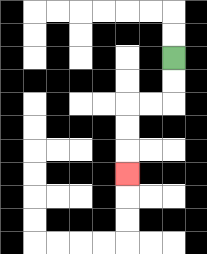{'start': '[7, 2]', 'end': '[5, 7]', 'path_directions': 'D,D,L,L,D,D,D', 'path_coordinates': '[[7, 2], [7, 3], [7, 4], [6, 4], [5, 4], [5, 5], [5, 6], [5, 7]]'}